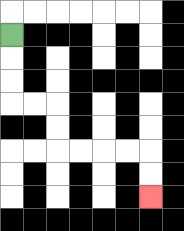{'start': '[0, 1]', 'end': '[6, 8]', 'path_directions': 'D,D,D,R,R,D,D,R,R,R,R,D,D', 'path_coordinates': '[[0, 1], [0, 2], [0, 3], [0, 4], [1, 4], [2, 4], [2, 5], [2, 6], [3, 6], [4, 6], [5, 6], [6, 6], [6, 7], [6, 8]]'}